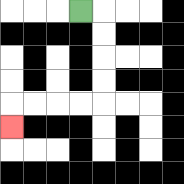{'start': '[3, 0]', 'end': '[0, 5]', 'path_directions': 'R,D,D,D,D,L,L,L,L,D', 'path_coordinates': '[[3, 0], [4, 0], [4, 1], [4, 2], [4, 3], [4, 4], [3, 4], [2, 4], [1, 4], [0, 4], [0, 5]]'}